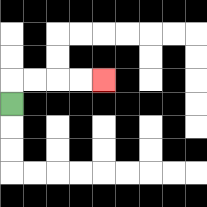{'start': '[0, 4]', 'end': '[4, 3]', 'path_directions': 'U,R,R,R,R', 'path_coordinates': '[[0, 4], [0, 3], [1, 3], [2, 3], [3, 3], [4, 3]]'}